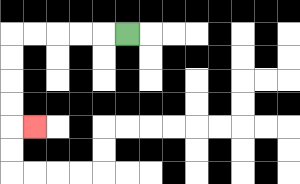{'start': '[5, 1]', 'end': '[1, 5]', 'path_directions': 'L,L,L,L,L,D,D,D,D,R', 'path_coordinates': '[[5, 1], [4, 1], [3, 1], [2, 1], [1, 1], [0, 1], [0, 2], [0, 3], [0, 4], [0, 5], [1, 5]]'}